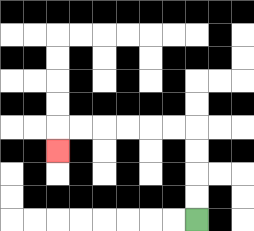{'start': '[8, 9]', 'end': '[2, 6]', 'path_directions': 'U,U,U,U,L,L,L,L,L,L,D', 'path_coordinates': '[[8, 9], [8, 8], [8, 7], [8, 6], [8, 5], [7, 5], [6, 5], [5, 5], [4, 5], [3, 5], [2, 5], [2, 6]]'}